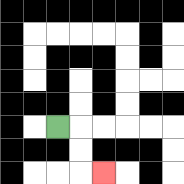{'start': '[2, 5]', 'end': '[4, 7]', 'path_directions': 'R,D,D,R', 'path_coordinates': '[[2, 5], [3, 5], [3, 6], [3, 7], [4, 7]]'}